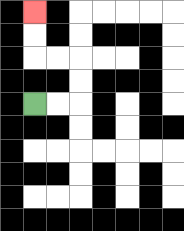{'start': '[1, 4]', 'end': '[1, 0]', 'path_directions': 'R,R,U,U,L,L,U,U', 'path_coordinates': '[[1, 4], [2, 4], [3, 4], [3, 3], [3, 2], [2, 2], [1, 2], [1, 1], [1, 0]]'}